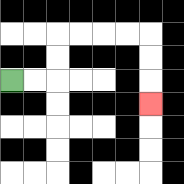{'start': '[0, 3]', 'end': '[6, 4]', 'path_directions': 'R,R,U,U,R,R,R,R,D,D,D', 'path_coordinates': '[[0, 3], [1, 3], [2, 3], [2, 2], [2, 1], [3, 1], [4, 1], [5, 1], [6, 1], [6, 2], [6, 3], [6, 4]]'}